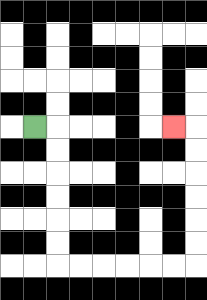{'start': '[1, 5]', 'end': '[7, 5]', 'path_directions': 'R,D,D,D,D,D,D,R,R,R,R,R,R,U,U,U,U,U,U,L', 'path_coordinates': '[[1, 5], [2, 5], [2, 6], [2, 7], [2, 8], [2, 9], [2, 10], [2, 11], [3, 11], [4, 11], [5, 11], [6, 11], [7, 11], [8, 11], [8, 10], [8, 9], [8, 8], [8, 7], [8, 6], [8, 5], [7, 5]]'}